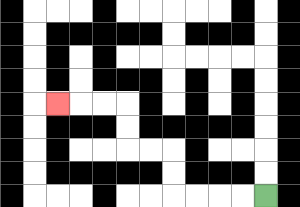{'start': '[11, 8]', 'end': '[2, 4]', 'path_directions': 'L,L,L,L,U,U,L,L,U,U,L,L,L', 'path_coordinates': '[[11, 8], [10, 8], [9, 8], [8, 8], [7, 8], [7, 7], [7, 6], [6, 6], [5, 6], [5, 5], [5, 4], [4, 4], [3, 4], [2, 4]]'}